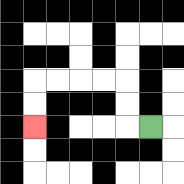{'start': '[6, 5]', 'end': '[1, 5]', 'path_directions': 'L,U,U,L,L,L,L,D,D', 'path_coordinates': '[[6, 5], [5, 5], [5, 4], [5, 3], [4, 3], [3, 3], [2, 3], [1, 3], [1, 4], [1, 5]]'}